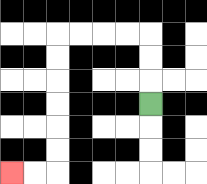{'start': '[6, 4]', 'end': '[0, 7]', 'path_directions': 'U,U,U,L,L,L,L,D,D,D,D,D,D,L,L', 'path_coordinates': '[[6, 4], [6, 3], [6, 2], [6, 1], [5, 1], [4, 1], [3, 1], [2, 1], [2, 2], [2, 3], [2, 4], [2, 5], [2, 6], [2, 7], [1, 7], [0, 7]]'}